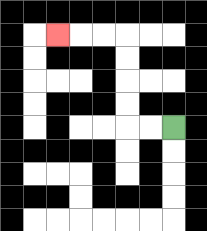{'start': '[7, 5]', 'end': '[2, 1]', 'path_directions': 'L,L,U,U,U,U,L,L,L', 'path_coordinates': '[[7, 5], [6, 5], [5, 5], [5, 4], [5, 3], [5, 2], [5, 1], [4, 1], [3, 1], [2, 1]]'}